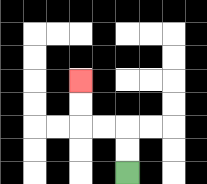{'start': '[5, 7]', 'end': '[3, 3]', 'path_directions': 'U,U,L,L,U,U', 'path_coordinates': '[[5, 7], [5, 6], [5, 5], [4, 5], [3, 5], [3, 4], [3, 3]]'}